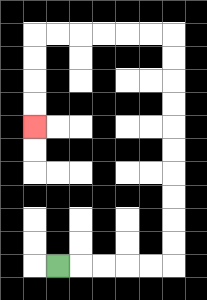{'start': '[2, 11]', 'end': '[1, 5]', 'path_directions': 'R,R,R,R,R,U,U,U,U,U,U,U,U,U,U,L,L,L,L,L,L,D,D,D,D', 'path_coordinates': '[[2, 11], [3, 11], [4, 11], [5, 11], [6, 11], [7, 11], [7, 10], [7, 9], [7, 8], [7, 7], [7, 6], [7, 5], [7, 4], [7, 3], [7, 2], [7, 1], [6, 1], [5, 1], [4, 1], [3, 1], [2, 1], [1, 1], [1, 2], [1, 3], [1, 4], [1, 5]]'}